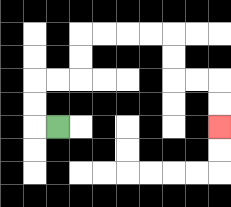{'start': '[2, 5]', 'end': '[9, 5]', 'path_directions': 'L,U,U,R,R,U,U,R,R,R,R,D,D,R,R,D,D', 'path_coordinates': '[[2, 5], [1, 5], [1, 4], [1, 3], [2, 3], [3, 3], [3, 2], [3, 1], [4, 1], [5, 1], [6, 1], [7, 1], [7, 2], [7, 3], [8, 3], [9, 3], [9, 4], [9, 5]]'}